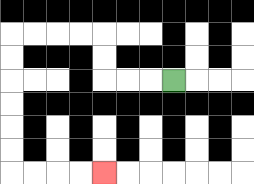{'start': '[7, 3]', 'end': '[4, 7]', 'path_directions': 'L,L,L,U,U,L,L,L,L,D,D,D,D,D,D,R,R,R,R', 'path_coordinates': '[[7, 3], [6, 3], [5, 3], [4, 3], [4, 2], [4, 1], [3, 1], [2, 1], [1, 1], [0, 1], [0, 2], [0, 3], [0, 4], [0, 5], [0, 6], [0, 7], [1, 7], [2, 7], [3, 7], [4, 7]]'}